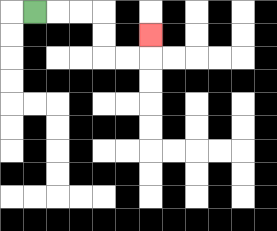{'start': '[1, 0]', 'end': '[6, 1]', 'path_directions': 'R,R,R,D,D,R,R,U', 'path_coordinates': '[[1, 0], [2, 0], [3, 0], [4, 0], [4, 1], [4, 2], [5, 2], [6, 2], [6, 1]]'}